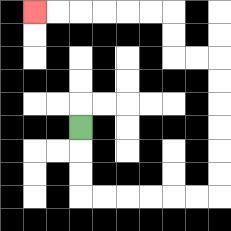{'start': '[3, 5]', 'end': '[1, 0]', 'path_directions': 'D,D,D,R,R,R,R,R,R,U,U,U,U,U,U,L,L,U,U,L,L,L,L,L,L', 'path_coordinates': '[[3, 5], [3, 6], [3, 7], [3, 8], [4, 8], [5, 8], [6, 8], [7, 8], [8, 8], [9, 8], [9, 7], [9, 6], [9, 5], [9, 4], [9, 3], [9, 2], [8, 2], [7, 2], [7, 1], [7, 0], [6, 0], [5, 0], [4, 0], [3, 0], [2, 0], [1, 0]]'}